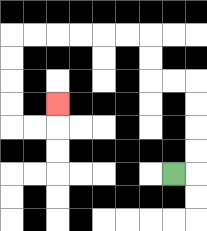{'start': '[7, 7]', 'end': '[2, 4]', 'path_directions': 'R,U,U,U,U,L,L,U,U,L,L,L,L,L,L,D,D,D,D,R,R,U', 'path_coordinates': '[[7, 7], [8, 7], [8, 6], [8, 5], [8, 4], [8, 3], [7, 3], [6, 3], [6, 2], [6, 1], [5, 1], [4, 1], [3, 1], [2, 1], [1, 1], [0, 1], [0, 2], [0, 3], [0, 4], [0, 5], [1, 5], [2, 5], [2, 4]]'}